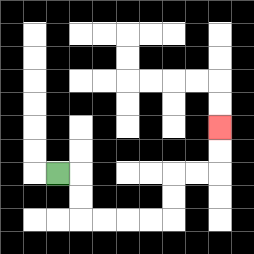{'start': '[2, 7]', 'end': '[9, 5]', 'path_directions': 'R,D,D,R,R,R,R,U,U,R,R,U,U', 'path_coordinates': '[[2, 7], [3, 7], [3, 8], [3, 9], [4, 9], [5, 9], [6, 9], [7, 9], [7, 8], [7, 7], [8, 7], [9, 7], [9, 6], [9, 5]]'}